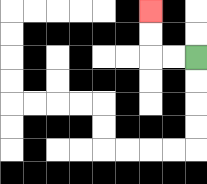{'start': '[8, 2]', 'end': '[6, 0]', 'path_directions': 'L,L,U,U', 'path_coordinates': '[[8, 2], [7, 2], [6, 2], [6, 1], [6, 0]]'}